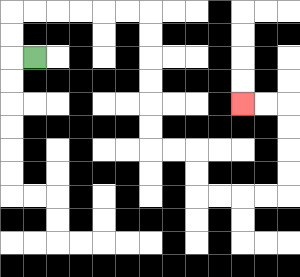{'start': '[1, 2]', 'end': '[10, 4]', 'path_directions': 'L,U,U,R,R,R,R,R,R,D,D,D,D,D,D,R,R,D,D,R,R,R,R,U,U,U,U,L,L', 'path_coordinates': '[[1, 2], [0, 2], [0, 1], [0, 0], [1, 0], [2, 0], [3, 0], [4, 0], [5, 0], [6, 0], [6, 1], [6, 2], [6, 3], [6, 4], [6, 5], [6, 6], [7, 6], [8, 6], [8, 7], [8, 8], [9, 8], [10, 8], [11, 8], [12, 8], [12, 7], [12, 6], [12, 5], [12, 4], [11, 4], [10, 4]]'}